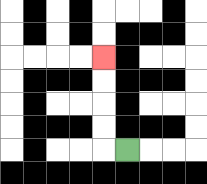{'start': '[5, 6]', 'end': '[4, 2]', 'path_directions': 'L,U,U,U,U', 'path_coordinates': '[[5, 6], [4, 6], [4, 5], [4, 4], [4, 3], [4, 2]]'}